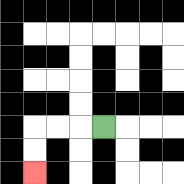{'start': '[4, 5]', 'end': '[1, 7]', 'path_directions': 'L,L,L,D,D', 'path_coordinates': '[[4, 5], [3, 5], [2, 5], [1, 5], [1, 6], [1, 7]]'}